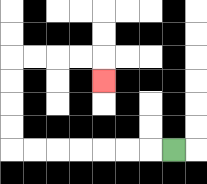{'start': '[7, 6]', 'end': '[4, 3]', 'path_directions': 'L,L,L,L,L,L,L,U,U,U,U,R,R,R,R,D', 'path_coordinates': '[[7, 6], [6, 6], [5, 6], [4, 6], [3, 6], [2, 6], [1, 6], [0, 6], [0, 5], [0, 4], [0, 3], [0, 2], [1, 2], [2, 2], [3, 2], [4, 2], [4, 3]]'}